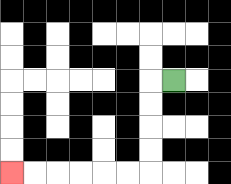{'start': '[7, 3]', 'end': '[0, 7]', 'path_directions': 'L,D,D,D,D,L,L,L,L,L,L', 'path_coordinates': '[[7, 3], [6, 3], [6, 4], [6, 5], [6, 6], [6, 7], [5, 7], [4, 7], [3, 7], [2, 7], [1, 7], [0, 7]]'}